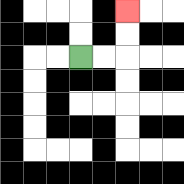{'start': '[3, 2]', 'end': '[5, 0]', 'path_directions': 'R,R,U,U', 'path_coordinates': '[[3, 2], [4, 2], [5, 2], [5, 1], [5, 0]]'}